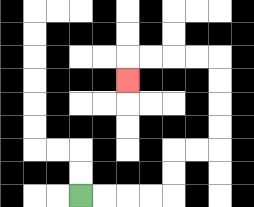{'start': '[3, 8]', 'end': '[5, 3]', 'path_directions': 'R,R,R,R,U,U,R,R,U,U,U,U,L,L,L,L,D', 'path_coordinates': '[[3, 8], [4, 8], [5, 8], [6, 8], [7, 8], [7, 7], [7, 6], [8, 6], [9, 6], [9, 5], [9, 4], [9, 3], [9, 2], [8, 2], [7, 2], [6, 2], [5, 2], [5, 3]]'}